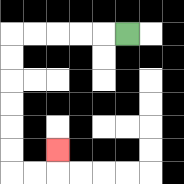{'start': '[5, 1]', 'end': '[2, 6]', 'path_directions': 'L,L,L,L,L,D,D,D,D,D,D,R,R,U', 'path_coordinates': '[[5, 1], [4, 1], [3, 1], [2, 1], [1, 1], [0, 1], [0, 2], [0, 3], [0, 4], [0, 5], [0, 6], [0, 7], [1, 7], [2, 7], [2, 6]]'}